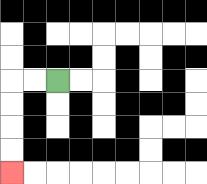{'start': '[2, 3]', 'end': '[0, 7]', 'path_directions': 'L,L,D,D,D,D', 'path_coordinates': '[[2, 3], [1, 3], [0, 3], [0, 4], [0, 5], [0, 6], [0, 7]]'}